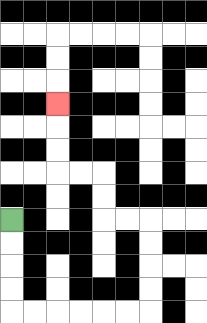{'start': '[0, 9]', 'end': '[2, 4]', 'path_directions': 'D,D,D,D,R,R,R,R,R,R,U,U,U,U,L,L,U,U,L,L,U,U,U', 'path_coordinates': '[[0, 9], [0, 10], [0, 11], [0, 12], [0, 13], [1, 13], [2, 13], [3, 13], [4, 13], [5, 13], [6, 13], [6, 12], [6, 11], [6, 10], [6, 9], [5, 9], [4, 9], [4, 8], [4, 7], [3, 7], [2, 7], [2, 6], [2, 5], [2, 4]]'}